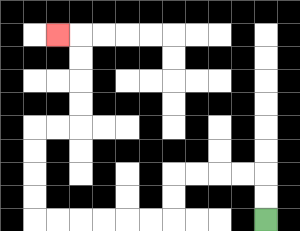{'start': '[11, 9]', 'end': '[2, 1]', 'path_directions': 'U,U,L,L,L,L,D,D,L,L,L,L,L,L,U,U,U,U,R,R,U,U,U,U,L', 'path_coordinates': '[[11, 9], [11, 8], [11, 7], [10, 7], [9, 7], [8, 7], [7, 7], [7, 8], [7, 9], [6, 9], [5, 9], [4, 9], [3, 9], [2, 9], [1, 9], [1, 8], [1, 7], [1, 6], [1, 5], [2, 5], [3, 5], [3, 4], [3, 3], [3, 2], [3, 1], [2, 1]]'}